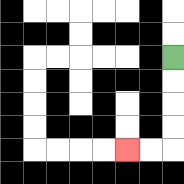{'start': '[7, 2]', 'end': '[5, 6]', 'path_directions': 'D,D,D,D,L,L', 'path_coordinates': '[[7, 2], [7, 3], [7, 4], [7, 5], [7, 6], [6, 6], [5, 6]]'}